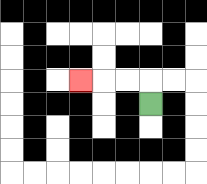{'start': '[6, 4]', 'end': '[3, 3]', 'path_directions': 'U,L,L,L', 'path_coordinates': '[[6, 4], [6, 3], [5, 3], [4, 3], [3, 3]]'}